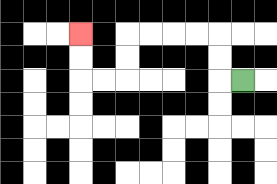{'start': '[10, 3]', 'end': '[3, 1]', 'path_directions': 'L,U,U,L,L,L,L,D,D,L,L,U,U', 'path_coordinates': '[[10, 3], [9, 3], [9, 2], [9, 1], [8, 1], [7, 1], [6, 1], [5, 1], [5, 2], [5, 3], [4, 3], [3, 3], [3, 2], [3, 1]]'}